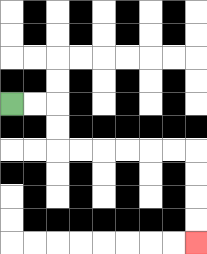{'start': '[0, 4]', 'end': '[8, 10]', 'path_directions': 'R,R,D,D,R,R,R,R,R,R,D,D,D,D', 'path_coordinates': '[[0, 4], [1, 4], [2, 4], [2, 5], [2, 6], [3, 6], [4, 6], [5, 6], [6, 6], [7, 6], [8, 6], [8, 7], [8, 8], [8, 9], [8, 10]]'}